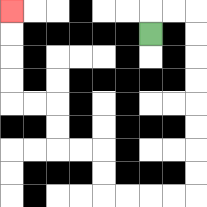{'start': '[6, 1]', 'end': '[0, 0]', 'path_directions': 'U,R,R,D,D,D,D,D,D,D,D,L,L,L,L,U,U,L,L,U,U,L,L,U,U,U,U', 'path_coordinates': '[[6, 1], [6, 0], [7, 0], [8, 0], [8, 1], [8, 2], [8, 3], [8, 4], [8, 5], [8, 6], [8, 7], [8, 8], [7, 8], [6, 8], [5, 8], [4, 8], [4, 7], [4, 6], [3, 6], [2, 6], [2, 5], [2, 4], [1, 4], [0, 4], [0, 3], [0, 2], [0, 1], [0, 0]]'}